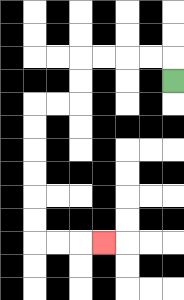{'start': '[7, 3]', 'end': '[4, 10]', 'path_directions': 'U,L,L,L,L,D,D,L,L,D,D,D,D,D,D,R,R,R', 'path_coordinates': '[[7, 3], [7, 2], [6, 2], [5, 2], [4, 2], [3, 2], [3, 3], [3, 4], [2, 4], [1, 4], [1, 5], [1, 6], [1, 7], [1, 8], [1, 9], [1, 10], [2, 10], [3, 10], [4, 10]]'}